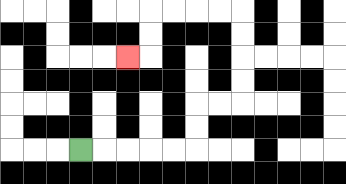{'start': '[3, 6]', 'end': '[5, 2]', 'path_directions': 'R,R,R,R,R,U,U,R,R,U,U,U,U,L,L,L,L,D,D,L', 'path_coordinates': '[[3, 6], [4, 6], [5, 6], [6, 6], [7, 6], [8, 6], [8, 5], [8, 4], [9, 4], [10, 4], [10, 3], [10, 2], [10, 1], [10, 0], [9, 0], [8, 0], [7, 0], [6, 0], [6, 1], [6, 2], [5, 2]]'}